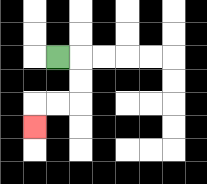{'start': '[2, 2]', 'end': '[1, 5]', 'path_directions': 'R,D,D,L,L,D', 'path_coordinates': '[[2, 2], [3, 2], [3, 3], [3, 4], [2, 4], [1, 4], [1, 5]]'}